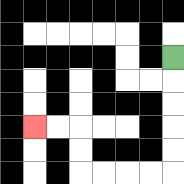{'start': '[7, 2]', 'end': '[1, 5]', 'path_directions': 'D,D,D,D,D,L,L,L,L,U,U,L,L', 'path_coordinates': '[[7, 2], [7, 3], [7, 4], [7, 5], [7, 6], [7, 7], [6, 7], [5, 7], [4, 7], [3, 7], [3, 6], [3, 5], [2, 5], [1, 5]]'}